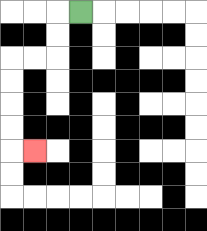{'start': '[3, 0]', 'end': '[1, 6]', 'path_directions': 'L,D,D,L,L,D,D,D,D,R', 'path_coordinates': '[[3, 0], [2, 0], [2, 1], [2, 2], [1, 2], [0, 2], [0, 3], [0, 4], [0, 5], [0, 6], [1, 6]]'}